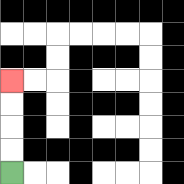{'start': '[0, 7]', 'end': '[0, 3]', 'path_directions': 'U,U,U,U', 'path_coordinates': '[[0, 7], [0, 6], [0, 5], [0, 4], [0, 3]]'}